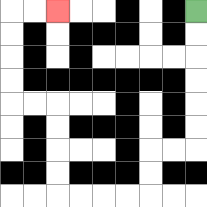{'start': '[8, 0]', 'end': '[2, 0]', 'path_directions': 'D,D,D,D,D,D,L,L,D,D,L,L,L,L,U,U,U,U,L,L,U,U,U,U,R,R', 'path_coordinates': '[[8, 0], [8, 1], [8, 2], [8, 3], [8, 4], [8, 5], [8, 6], [7, 6], [6, 6], [6, 7], [6, 8], [5, 8], [4, 8], [3, 8], [2, 8], [2, 7], [2, 6], [2, 5], [2, 4], [1, 4], [0, 4], [0, 3], [0, 2], [0, 1], [0, 0], [1, 0], [2, 0]]'}